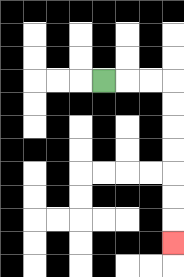{'start': '[4, 3]', 'end': '[7, 10]', 'path_directions': 'R,R,R,D,D,D,D,D,D,D', 'path_coordinates': '[[4, 3], [5, 3], [6, 3], [7, 3], [7, 4], [7, 5], [7, 6], [7, 7], [7, 8], [7, 9], [7, 10]]'}